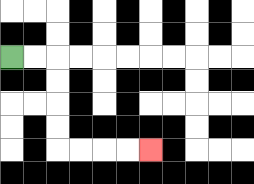{'start': '[0, 2]', 'end': '[6, 6]', 'path_directions': 'R,R,D,D,D,D,R,R,R,R', 'path_coordinates': '[[0, 2], [1, 2], [2, 2], [2, 3], [2, 4], [2, 5], [2, 6], [3, 6], [4, 6], [5, 6], [6, 6]]'}